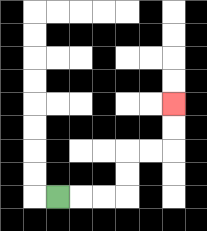{'start': '[2, 8]', 'end': '[7, 4]', 'path_directions': 'R,R,R,U,U,R,R,U,U', 'path_coordinates': '[[2, 8], [3, 8], [4, 8], [5, 8], [5, 7], [5, 6], [6, 6], [7, 6], [7, 5], [7, 4]]'}